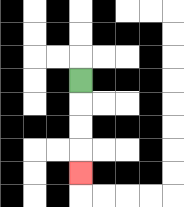{'start': '[3, 3]', 'end': '[3, 7]', 'path_directions': 'D,D,D,D', 'path_coordinates': '[[3, 3], [3, 4], [3, 5], [3, 6], [3, 7]]'}